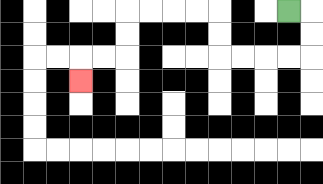{'start': '[12, 0]', 'end': '[3, 3]', 'path_directions': 'R,D,D,L,L,L,L,U,U,L,L,L,L,D,D,L,L,D', 'path_coordinates': '[[12, 0], [13, 0], [13, 1], [13, 2], [12, 2], [11, 2], [10, 2], [9, 2], [9, 1], [9, 0], [8, 0], [7, 0], [6, 0], [5, 0], [5, 1], [5, 2], [4, 2], [3, 2], [3, 3]]'}